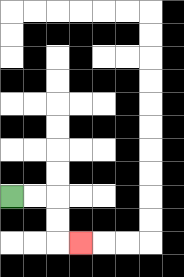{'start': '[0, 8]', 'end': '[3, 10]', 'path_directions': 'R,R,D,D,R', 'path_coordinates': '[[0, 8], [1, 8], [2, 8], [2, 9], [2, 10], [3, 10]]'}